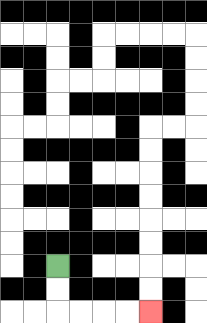{'start': '[2, 11]', 'end': '[6, 13]', 'path_directions': 'D,D,R,R,R,R', 'path_coordinates': '[[2, 11], [2, 12], [2, 13], [3, 13], [4, 13], [5, 13], [6, 13]]'}